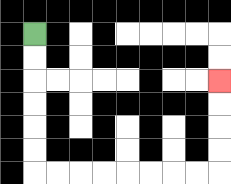{'start': '[1, 1]', 'end': '[9, 3]', 'path_directions': 'D,D,D,D,D,D,R,R,R,R,R,R,R,R,U,U,U,U', 'path_coordinates': '[[1, 1], [1, 2], [1, 3], [1, 4], [1, 5], [1, 6], [1, 7], [2, 7], [3, 7], [4, 7], [5, 7], [6, 7], [7, 7], [8, 7], [9, 7], [9, 6], [9, 5], [9, 4], [9, 3]]'}